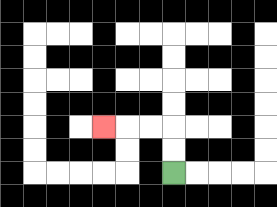{'start': '[7, 7]', 'end': '[4, 5]', 'path_directions': 'U,U,L,L,L', 'path_coordinates': '[[7, 7], [7, 6], [7, 5], [6, 5], [5, 5], [4, 5]]'}